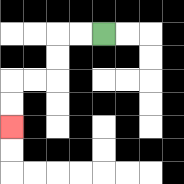{'start': '[4, 1]', 'end': '[0, 5]', 'path_directions': 'L,L,D,D,L,L,D,D', 'path_coordinates': '[[4, 1], [3, 1], [2, 1], [2, 2], [2, 3], [1, 3], [0, 3], [0, 4], [0, 5]]'}